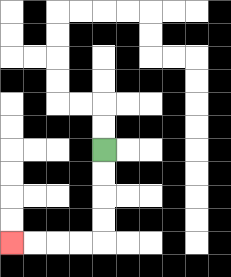{'start': '[4, 6]', 'end': '[0, 10]', 'path_directions': 'D,D,D,D,L,L,L,L', 'path_coordinates': '[[4, 6], [4, 7], [4, 8], [4, 9], [4, 10], [3, 10], [2, 10], [1, 10], [0, 10]]'}